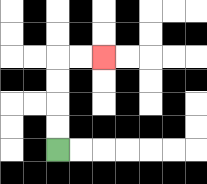{'start': '[2, 6]', 'end': '[4, 2]', 'path_directions': 'U,U,U,U,R,R', 'path_coordinates': '[[2, 6], [2, 5], [2, 4], [2, 3], [2, 2], [3, 2], [4, 2]]'}